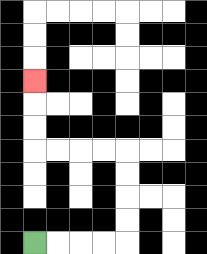{'start': '[1, 10]', 'end': '[1, 3]', 'path_directions': 'R,R,R,R,U,U,U,U,L,L,L,L,U,U,U', 'path_coordinates': '[[1, 10], [2, 10], [3, 10], [4, 10], [5, 10], [5, 9], [5, 8], [5, 7], [5, 6], [4, 6], [3, 6], [2, 6], [1, 6], [1, 5], [1, 4], [1, 3]]'}